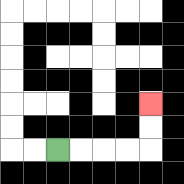{'start': '[2, 6]', 'end': '[6, 4]', 'path_directions': 'R,R,R,R,U,U', 'path_coordinates': '[[2, 6], [3, 6], [4, 6], [5, 6], [6, 6], [6, 5], [6, 4]]'}